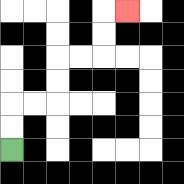{'start': '[0, 6]', 'end': '[5, 0]', 'path_directions': 'U,U,R,R,U,U,R,R,U,U,R', 'path_coordinates': '[[0, 6], [0, 5], [0, 4], [1, 4], [2, 4], [2, 3], [2, 2], [3, 2], [4, 2], [4, 1], [4, 0], [5, 0]]'}